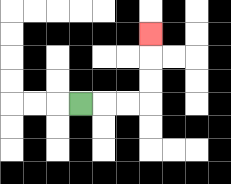{'start': '[3, 4]', 'end': '[6, 1]', 'path_directions': 'R,R,R,U,U,U', 'path_coordinates': '[[3, 4], [4, 4], [5, 4], [6, 4], [6, 3], [6, 2], [6, 1]]'}